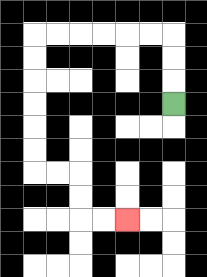{'start': '[7, 4]', 'end': '[5, 9]', 'path_directions': 'U,U,U,L,L,L,L,L,L,D,D,D,D,D,D,R,R,D,D,R,R', 'path_coordinates': '[[7, 4], [7, 3], [7, 2], [7, 1], [6, 1], [5, 1], [4, 1], [3, 1], [2, 1], [1, 1], [1, 2], [1, 3], [1, 4], [1, 5], [1, 6], [1, 7], [2, 7], [3, 7], [3, 8], [3, 9], [4, 9], [5, 9]]'}